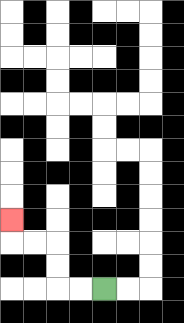{'start': '[4, 12]', 'end': '[0, 9]', 'path_directions': 'L,L,U,U,L,L,U', 'path_coordinates': '[[4, 12], [3, 12], [2, 12], [2, 11], [2, 10], [1, 10], [0, 10], [0, 9]]'}